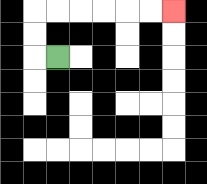{'start': '[2, 2]', 'end': '[7, 0]', 'path_directions': 'L,U,U,R,R,R,R,R,R', 'path_coordinates': '[[2, 2], [1, 2], [1, 1], [1, 0], [2, 0], [3, 0], [4, 0], [5, 0], [6, 0], [7, 0]]'}